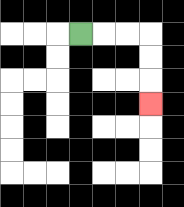{'start': '[3, 1]', 'end': '[6, 4]', 'path_directions': 'R,R,R,D,D,D', 'path_coordinates': '[[3, 1], [4, 1], [5, 1], [6, 1], [6, 2], [6, 3], [6, 4]]'}